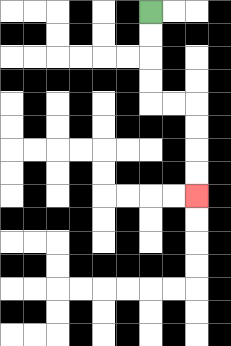{'start': '[6, 0]', 'end': '[8, 8]', 'path_directions': 'D,D,D,D,R,R,D,D,D,D', 'path_coordinates': '[[6, 0], [6, 1], [6, 2], [6, 3], [6, 4], [7, 4], [8, 4], [8, 5], [8, 6], [8, 7], [8, 8]]'}